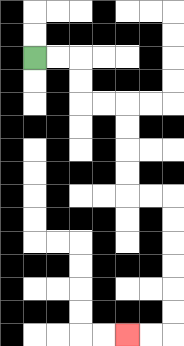{'start': '[1, 2]', 'end': '[5, 14]', 'path_directions': 'R,R,D,D,R,R,D,D,D,D,R,R,D,D,D,D,D,D,L,L', 'path_coordinates': '[[1, 2], [2, 2], [3, 2], [3, 3], [3, 4], [4, 4], [5, 4], [5, 5], [5, 6], [5, 7], [5, 8], [6, 8], [7, 8], [7, 9], [7, 10], [7, 11], [7, 12], [7, 13], [7, 14], [6, 14], [5, 14]]'}